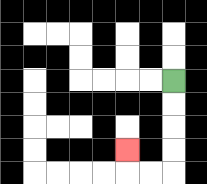{'start': '[7, 3]', 'end': '[5, 6]', 'path_directions': 'D,D,D,D,L,L,U', 'path_coordinates': '[[7, 3], [7, 4], [7, 5], [7, 6], [7, 7], [6, 7], [5, 7], [5, 6]]'}